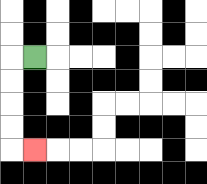{'start': '[1, 2]', 'end': '[1, 6]', 'path_directions': 'L,D,D,D,D,R', 'path_coordinates': '[[1, 2], [0, 2], [0, 3], [0, 4], [0, 5], [0, 6], [1, 6]]'}